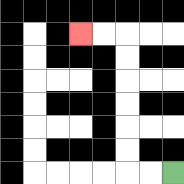{'start': '[7, 7]', 'end': '[3, 1]', 'path_directions': 'L,L,U,U,U,U,U,U,L,L', 'path_coordinates': '[[7, 7], [6, 7], [5, 7], [5, 6], [5, 5], [5, 4], [5, 3], [5, 2], [5, 1], [4, 1], [3, 1]]'}